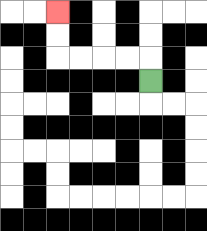{'start': '[6, 3]', 'end': '[2, 0]', 'path_directions': 'U,L,L,L,L,U,U', 'path_coordinates': '[[6, 3], [6, 2], [5, 2], [4, 2], [3, 2], [2, 2], [2, 1], [2, 0]]'}